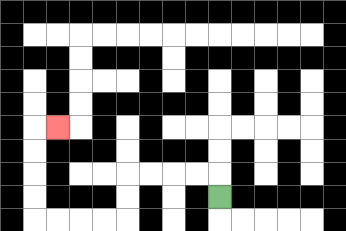{'start': '[9, 8]', 'end': '[2, 5]', 'path_directions': 'U,L,L,L,L,D,D,L,L,L,L,U,U,U,U,R', 'path_coordinates': '[[9, 8], [9, 7], [8, 7], [7, 7], [6, 7], [5, 7], [5, 8], [5, 9], [4, 9], [3, 9], [2, 9], [1, 9], [1, 8], [1, 7], [1, 6], [1, 5], [2, 5]]'}